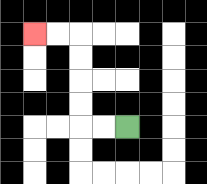{'start': '[5, 5]', 'end': '[1, 1]', 'path_directions': 'L,L,U,U,U,U,L,L', 'path_coordinates': '[[5, 5], [4, 5], [3, 5], [3, 4], [3, 3], [3, 2], [3, 1], [2, 1], [1, 1]]'}